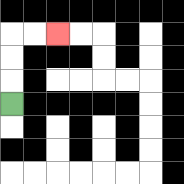{'start': '[0, 4]', 'end': '[2, 1]', 'path_directions': 'U,U,U,R,R', 'path_coordinates': '[[0, 4], [0, 3], [0, 2], [0, 1], [1, 1], [2, 1]]'}